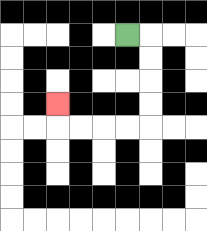{'start': '[5, 1]', 'end': '[2, 4]', 'path_directions': 'R,D,D,D,D,L,L,L,L,U', 'path_coordinates': '[[5, 1], [6, 1], [6, 2], [6, 3], [6, 4], [6, 5], [5, 5], [4, 5], [3, 5], [2, 5], [2, 4]]'}